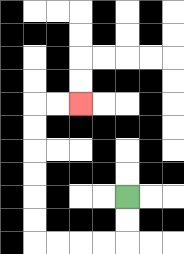{'start': '[5, 8]', 'end': '[3, 4]', 'path_directions': 'D,D,L,L,L,L,U,U,U,U,U,U,R,R', 'path_coordinates': '[[5, 8], [5, 9], [5, 10], [4, 10], [3, 10], [2, 10], [1, 10], [1, 9], [1, 8], [1, 7], [1, 6], [1, 5], [1, 4], [2, 4], [3, 4]]'}